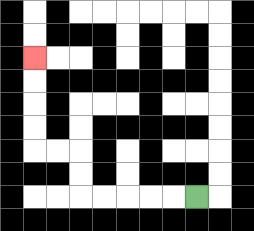{'start': '[8, 8]', 'end': '[1, 2]', 'path_directions': 'L,L,L,L,L,U,U,L,L,U,U,U,U', 'path_coordinates': '[[8, 8], [7, 8], [6, 8], [5, 8], [4, 8], [3, 8], [3, 7], [3, 6], [2, 6], [1, 6], [1, 5], [1, 4], [1, 3], [1, 2]]'}